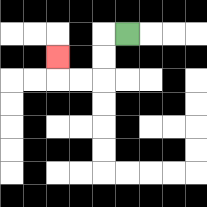{'start': '[5, 1]', 'end': '[2, 2]', 'path_directions': 'L,D,D,L,L,U', 'path_coordinates': '[[5, 1], [4, 1], [4, 2], [4, 3], [3, 3], [2, 3], [2, 2]]'}